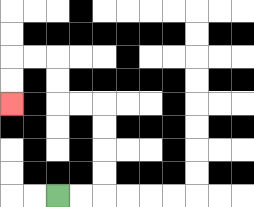{'start': '[2, 8]', 'end': '[0, 4]', 'path_directions': 'R,R,U,U,U,U,L,L,U,U,L,L,D,D', 'path_coordinates': '[[2, 8], [3, 8], [4, 8], [4, 7], [4, 6], [4, 5], [4, 4], [3, 4], [2, 4], [2, 3], [2, 2], [1, 2], [0, 2], [0, 3], [0, 4]]'}